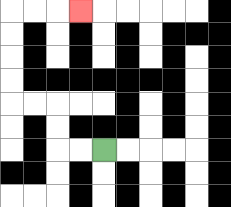{'start': '[4, 6]', 'end': '[3, 0]', 'path_directions': 'L,L,U,U,L,L,U,U,U,U,R,R,R', 'path_coordinates': '[[4, 6], [3, 6], [2, 6], [2, 5], [2, 4], [1, 4], [0, 4], [0, 3], [0, 2], [0, 1], [0, 0], [1, 0], [2, 0], [3, 0]]'}